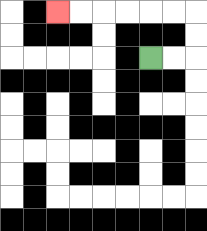{'start': '[6, 2]', 'end': '[2, 0]', 'path_directions': 'R,R,U,U,L,L,L,L,L,L', 'path_coordinates': '[[6, 2], [7, 2], [8, 2], [8, 1], [8, 0], [7, 0], [6, 0], [5, 0], [4, 0], [3, 0], [2, 0]]'}